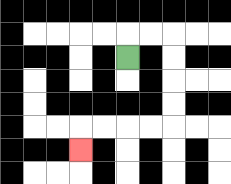{'start': '[5, 2]', 'end': '[3, 6]', 'path_directions': 'U,R,R,D,D,D,D,L,L,L,L,D', 'path_coordinates': '[[5, 2], [5, 1], [6, 1], [7, 1], [7, 2], [7, 3], [7, 4], [7, 5], [6, 5], [5, 5], [4, 5], [3, 5], [3, 6]]'}